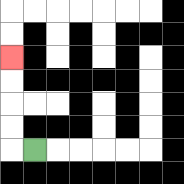{'start': '[1, 6]', 'end': '[0, 2]', 'path_directions': 'L,U,U,U,U', 'path_coordinates': '[[1, 6], [0, 6], [0, 5], [0, 4], [0, 3], [0, 2]]'}